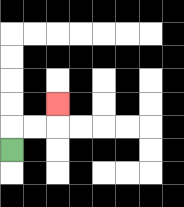{'start': '[0, 6]', 'end': '[2, 4]', 'path_directions': 'U,R,R,U', 'path_coordinates': '[[0, 6], [0, 5], [1, 5], [2, 5], [2, 4]]'}